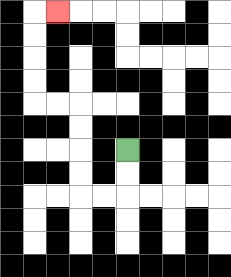{'start': '[5, 6]', 'end': '[2, 0]', 'path_directions': 'D,D,L,L,U,U,U,U,L,L,U,U,U,U,R', 'path_coordinates': '[[5, 6], [5, 7], [5, 8], [4, 8], [3, 8], [3, 7], [3, 6], [3, 5], [3, 4], [2, 4], [1, 4], [1, 3], [1, 2], [1, 1], [1, 0], [2, 0]]'}